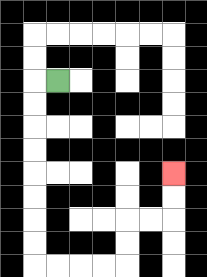{'start': '[2, 3]', 'end': '[7, 7]', 'path_directions': 'L,D,D,D,D,D,D,D,D,R,R,R,R,U,U,R,R,U,U', 'path_coordinates': '[[2, 3], [1, 3], [1, 4], [1, 5], [1, 6], [1, 7], [1, 8], [1, 9], [1, 10], [1, 11], [2, 11], [3, 11], [4, 11], [5, 11], [5, 10], [5, 9], [6, 9], [7, 9], [7, 8], [7, 7]]'}